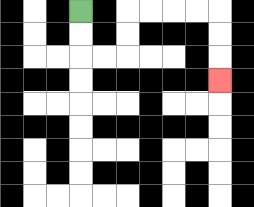{'start': '[3, 0]', 'end': '[9, 3]', 'path_directions': 'D,D,R,R,U,U,R,R,R,R,D,D,D', 'path_coordinates': '[[3, 0], [3, 1], [3, 2], [4, 2], [5, 2], [5, 1], [5, 0], [6, 0], [7, 0], [8, 0], [9, 0], [9, 1], [9, 2], [9, 3]]'}